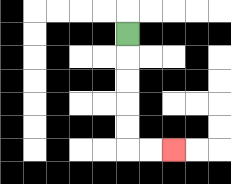{'start': '[5, 1]', 'end': '[7, 6]', 'path_directions': 'D,D,D,D,D,R,R', 'path_coordinates': '[[5, 1], [5, 2], [5, 3], [5, 4], [5, 5], [5, 6], [6, 6], [7, 6]]'}